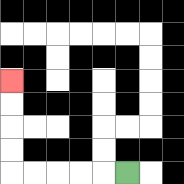{'start': '[5, 7]', 'end': '[0, 3]', 'path_directions': 'L,L,L,L,L,U,U,U,U', 'path_coordinates': '[[5, 7], [4, 7], [3, 7], [2, 7], [1, 7], [0, 7], [0, 6], [0, 5], [0, 4], [0, 3]]'}